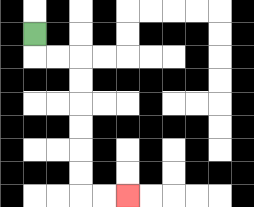{'start': '[1, 1]', 'end': '[5, 8]', 'path_directions': 'D,R,R,D,D,D,D,D,D,R,R', 'path_coordinates': '[[1, 1], [1, 2], [2, 2], [3, 2], [3, 3], [3, 4], [3, 5], [3, 6], [3, 7], [3, 8], [4, 8], [5, 8]]'}